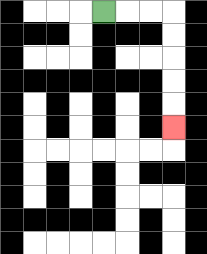{'start': '[4, 0]', 'end': '[7, 5]', 'path_directions': 'R,R,R,D,D,D,D,D', 'path_coordinates': '[[4, 0], [5, 0], [6, 0], [7, 0], [7, 1], [7, 2], [7, 3], [7, 4], [7, 5]]'}